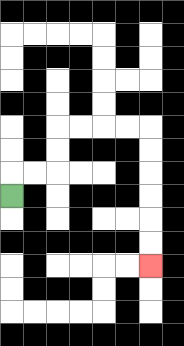{'start': '[0, 8]', 'end': '[6, 11]', 'path_directions': 'U,R,R,U,U,R,R,R,R,D,D,D,D,D,D', 'path_coordinates': '[[0, 8], [0, 7], [1, 7], [2, 7], [2, 6], [2, 5], [3, 5], [4, 5], [5, 5], [6, 5], [6, 6], [6, 7], [6, 8], [6, 9], [6, 10], [6, 11]]'}